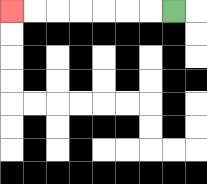{'start': '[7, 0]', 'end': '[0, 0]', 'path_directions': 'L,L,L,L,L,L,L', 'path_coordinates': '[[7, 0], [6, 0], [5, 0], [4, 0], [3, 0], [2, 0], [1, 0], [0, 0]]'}